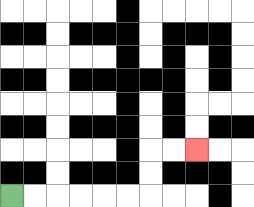{'start': '[0, 8]', 'end': '[8, 6]', 'path_directions': 'R,R,R,R,R,R,U,U,R,R', 'path_coordinates': '[[0, 8], [1, 8], [2, 8], [3, 8], [4, 8], [5, 8], [6, 8], [6, 7], [6, 6], [7, 6], [8, 6]]'}